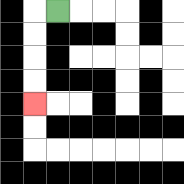{'start': '[2, 0]', 'end': '[1, 4]', 'path_directions': 'L,D,D,D,D', 'path_coordinates': '[[2, 0], [1, 0], [1, 1], [1, 2], [1, 3], [1, 4]]'}